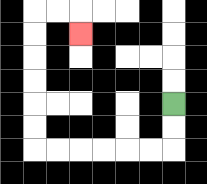{'start': '[7, 4]', 'end': '[3, 1]', 'path_directions': 'D,D,L,L,L,L,L,L,U,U,U,U,U,U,R,R,D', 'path_coordinates': '[[7, 4], [7, 5], [7, 6], [6, 6], [5, 6], [4, 6], [3, 6], [2, 6], [1, 6], [1, 5], [1, 4], [1, 3], [1, 2], [1, 1], [1, 0], [2, 0], [3, 0], [3, 1]]'}